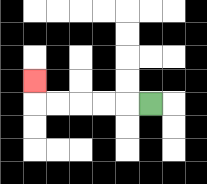{'start': '[6, 4]', 'end': '[1, 3]', 'path_directions': 'L,L,L,L,L,U', 'path_coordinates': '[[6, 4], [5, 4], [4, 4], [3, 4], [2, 4], [1, 4], [1, 3]]'}